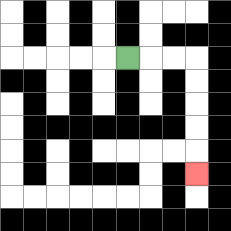{'start': '[5, 2]', 'end': '[8, 7]', 'path_directions': 'R,R,R,D,D,D,D,D', 'path_coordinates': '[[5, 2], [6, 2], [7, 2], [8, 2], [8, 3], [8, 4], [8, 5], [8, 6], [8, 7]]'}